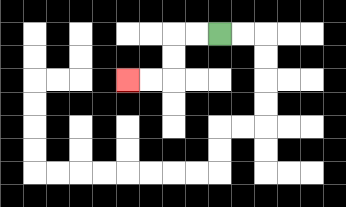{'start': '[9, 1]', 'end': '[5, 3]', 'path_directions': 'L,L,D,D,L,L', 'path_coordinates': '[[9, 1], [8, 1], [7, 1], [7, 2], [7, 3], [6, 3], [5, 3]]'}